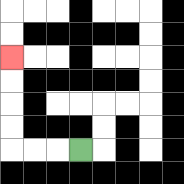{'start': '[3, 6]', 'end': '[0, 2]', 'path_directions': 'L,L,L,U,U,U,U', 'path_coordinates': '[[3, 6], [2, 6], [1, 6], [0, 6], [0, 5], [0, 4], [0, 3], [0, 2]]'}